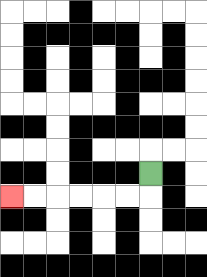{'start': '[6, 7]', 'end': '[0, 8]', 'path_directions': 'D,L,L,L,L,L,L', 'path_coordinates': '[[6, 7], [6, 8], [5, 8], [4, 8], [3, 8], [2, 8], [1, 8], [0, 8]]'}